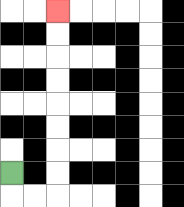{'start': '[0, 7]', 'end': '[2, 0]', 'path_directions': 'D,R,R,U,U,U,U,U,U,U,U', 'path_coordinates': '[[0, 7], [0, 8], [1, 8], [2, 8], [2, 7], [2, 6], [2, 5], [2, 4], [2, 3], [2, 2], [2, 1], [2, 0]]'}